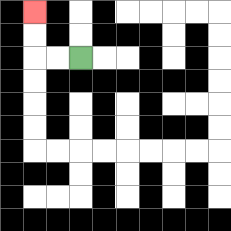{'start': '[3, 2]', 'end': '[1, 0]', 'path_directions': 'L,L,U,U', 'path_coordinates': '[[3, 2], [2, 2], [1, 2], [1, 1], [1, 0]]'}